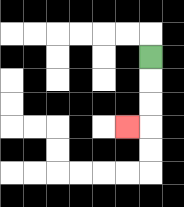{'start': '[6, 2]', 'end': '[5, 5]', 'path_directions': 'D,D,D,L', 'path_coordinates': '[[6, 2], [6, 3], [6, 4], [6, 5], [5, 5]]'}